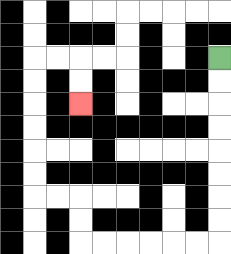{'start': '[9, 2]', 'end': '[3, 4]', 'path_directions': 'D,D,D,D,D,D,D,D,L,L,L,L,L,L,U,U,L,L,U,U,U,U,U,U,R,R,D,D', 'path_coordinates': '[[9, 2], [9, 3], [9, 4], [9, 5], [9, 6], [9, 7], [9, 8], [9, 9], [9, 10], [8, 10], [7, 10], [6, 10], [5, 10], [4, 10], [3, 10], [3, 9], [3, 8], [2, 8], [1, 8], [1, 7], [1, 6], [1, 5], [1, 4], [1, 3], [1, 2], [2, 2], [3, 2], [3, 3], [3, 4]]'}